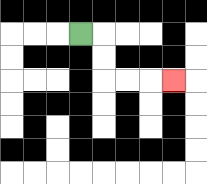{'start': '[3, 1]', 'end': '[7, 3]', 'path_directions': 'R,D,D,R,R,R', 'path_coordinates': '[[3, 1], [4, 1], [4, 2], [4, 3], [5, 3], [6, 3], [7, 3]]'}